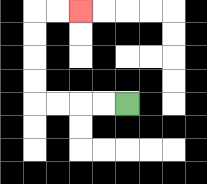{'start': '[5, 4]', 'end': '[3, 0]', 'path_directions': 'L,L,L,L,U,U,U,U,R,R', 'path_coordinates': '[[5, 4], [4, 4], [3, 4], [2, 4], [1, 4], [1, 3], [1, 2], [1, 1], [1, 0], [2, 0], [3, 0]]'}